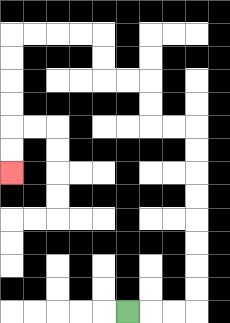{'start': '[5, 13]', 'end': '[0, 7]', 'path_directions': 'R,R,R,U,U,U,U,U,U,U,U,L,L,U,U,L,L,U,U,L,L,L,L,D,D,D,D,D,D', 'path_coordinates': '[[5, 13], [6, 13], [7, 13], [8, 13], [8, 12], [8, 11], [8, 10], [8, 9], [8, 8], [8, 7], [8, 6], [8, 5], [7, 5], [6, 5], [6, 4], [6, 3], [5, 3], [4, 3], [4, 2], [4, 1], [3, 1], [2, 1], [1, 1], [0, 1], [0, 2], [0, 3], [0, 4], [0, 5], [0, 6], [0, 7]]'}